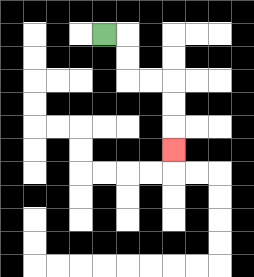{'start': '[4, 1]', 'end': '[7, 6]', 'path_directions': 'R,D,D,R,R,D,D,D', 'path_coordinates': '[[4, 1], [5, 1], [5, 2], [5, 3], [6, 3], [7, 3], [7, 4], [7, 5], [7, 6]]'}